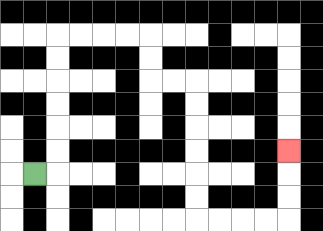{'start': '[1, 7]', 'end': '[12, 6]', 'path_directions': 'R,U,U,U,U,U,U,R,R,R,R,D,D,R,R,D,D,D,D,D,D,R,R,R,R,U,U,U', 'path_coordinates': '[[1, 7], [2, 7], [2, 6], [2, 5], [2, 4], [2, 3], [2, 2], [2, 1], [3, 1], [4, 1], [5, 1], [6, 1], [6, 2], [6, 3], [7, 3], [8, 3], [8, 4], [8, 5], [8, 6], [8, 7], [8, 8], [8, 9], [9, 9], [10, 9], [11, 9], [12, 9], [12, 8], [12, 7], [12, 6]]'}